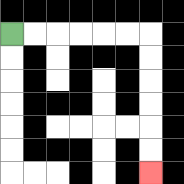{'start': '[0, 1]', 'end': '[6, 7]', 'path_directions': 'R,R,R,R,R,R,D,D,D,D,D,D', 'path_coordinates': '[[0, 1], [1, 1], [2, 1], [3, 1], [4, 1], [5, 1], [6, 1], [6, 2], [6, 3], [6, 4], [6, 5], [6, 6], [6, 7]]'}